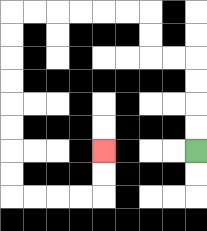{'start': '[8, 6]', 'end': '[4, 6]', 'path_directions': 'U,U,U,U,L,L,U,U,L,L,L,L,L,L,D,D,D,D,D,D,D,D,R,R,R,R,U,U', 'path_coordinates': '[[8, 6], [8, 5], [8, 4], [8, 3], [8, 2], [7, 2], [6, 2], [6, 1], [6, 0], [5, 0], [4, 0], [3, 0], [2, 0], [1, 0], [0, 0], [0, 1], [0, 2], [0, 3], [0, 4], [0, 5], [0, 6], [0, 7], [0, 8], [1, 8], [2, 8], [3, 8], [4, 8], [4, 7], [4, 6]]'}